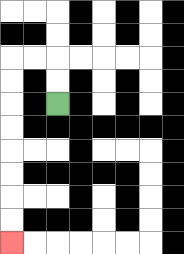{'start': '[2, 4]', 'end': '[0, 10]', 'path_directions': 'U,U,L,L,D,D,D,D,D,D,D,D', 'path_coordinates': '[[2, 4], [2, 3], [2, 2], [1, 2], [0, 2], [0, 3], [0, 4], [0, 5], [0, 6], [0, 7], [0, 8], [0, 9], [0, 10]]'}